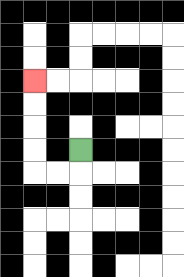{'start': '[3, 6]', 'end': '[1, 3]', 'path_directions': 'D,L,L,U,U,U,U', 'path_coordinates': '[[3, 6], [3, 7], [2, 7], [1, 7], [1, 6], [1, 5], [1, 4], [1, 3]]'}